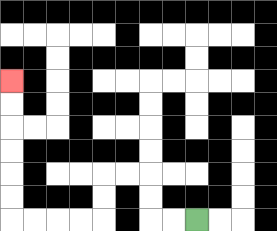{'start': '[8, 9]', 'end': '[0, 3]', 'path_directions': 'L,L,U,U,L,L,D,D,L,L,L,L,U,U,U,U,U,U', 'path_coordinates': '[[8, 9], [7, 9], [6, 9], [6, 8], [6, 7], [5, 7], [4, 7], [4, 8], [4, 9], [3, 9], [2, 9], [1, 9], [0, 9], [0, 8], [0, 7], [0, 6], [0, 5], [0, 4], [0, 3]]'}